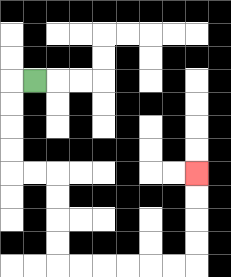{'start': '[1, 3]', 'end': '[8, 7]', 'path_directions': 'L,D,D,D,D,R,R,D,D,D,D,R,R,R,R,R,R,U,U,U,U', 'path_coordinates': '[[1, 3], [0, 3], [0, 4], [0, 5], [0, 6], [0, 7], [1, 7], [2, 7], [2, 8], [2, 9], [2, 10], [2, 11], [3, 11], [4, 11], [5, 11], [6, 11], [7, 11], [8, 11], [8, 10], [8, 9], [8, 8], [8, 7]]'}